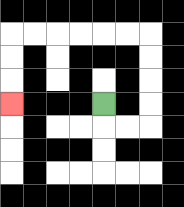{'start': '[4, 4]', 'end': '[0, 4]', 'path_directions': 'D,R,R,U,U,U,U,L,L,L,L,L,L,D,D,D', 'path_coordinates': '[[4, 4], [4, 5], [5, 5], [6, 5], [6, 4], [6, 3], [6, 2], [6, 1], [5, 1], [4, 1], [3, 1], [2, 1], [1, 1], [0, 1], [0, 2], [0, 3], [0, 4]]'}